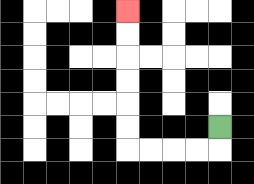{'start': '[9, 5]', 'end': '[5, 0]', 'path_directions': 'D,L,L,L,L,U,U,U,U,U,U', 'path_coordinates': '[[9, 5], [9, 6], [8, 6], [7, 6], [6, 6], [5, 6], [5, 5], [5, 4], [5, 3], [5, 2], [5, 1], [5, 0]]'}